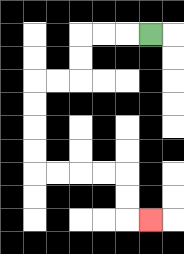{'start': '[6, 1]', 'end': '[6, 9]', 'path_directions': 'L,L,L,D,D,L,L,D,D,D,D,R,R,R,R,D,D,R', 'path_coordinates': '[[6, 1], [5, 1], [4, 1], [3, 1], [3, 2], [3, 3], [2, 3], [1, 3], [1, 4], [1, 5], [1, 6], [1, 7], [2, 7], [3, 7], [4, 7], [5, 7], [5, 8], [5, 9], [6, 9]]'}